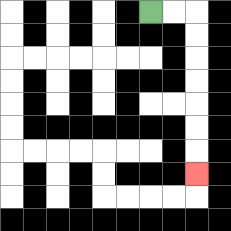{'start': '[6, 0]', 'end': '[8, 7]', 'path_directions': 'R,R,D,D,D,D,D,D,D', 'path_coordinates': '[[6, 0], [7, 0], [8, 0], [8, 1], [8, 2], [8, 3], [8, 4], [8, 5], [8, 6], [8, 7]]'}